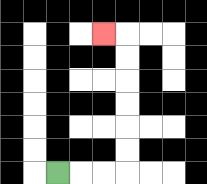{'start': '[2, 7]', 'end': '[4, 1]', 'path_directions': 'R,R,R,U,U,U,U,U,U,L', 'path_coordinates': '[[2, 7], [3, 7], [4, 7], [5, 7], [5, 6], [5, 5], [5, 4], [5, 3], [5, 2], [5, 1], [4, 1]]'}